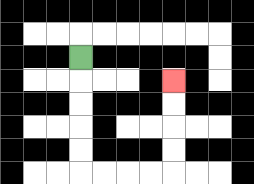{'start': '[3, 2]', 'end': '[7, 3]', 'path_directions': 'D,D,D,D,D,R,R,R,R,U,U,U,U', 'path_coordinates': '[[3, 2], [3, 3], [3, 4], [3, 5], [3, 6], [3, 7], [4, 7], [5, 7], [6, 7], [7, 7], [7, 6], [7, 5], [7, 4], [7, 3]]'}